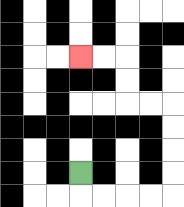{'start': '[3, 7]', 'end': '[3, 2]', 'path_directions': 'D,R,R,R,R,U,U,U,U,L,L,U,U,L,L', 'path_coordinates': '[[3, 7], [3, 8], [4, 8], [5, 8], [6, 8], [7, 8], [7, 7], [7, 6], [7, 5], [7, 4], [6, 4], [5, 4], [5, 3], [5, 2], [4, 2], [3, 2]]'}